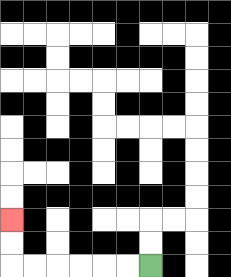{'start': '[6, 11]', 'end': '[0, 9]', 'path_directions': 'L,L,L,L,L,L,U,U', 'path_coordinates': '[[6, 11], [5, 11], [4, 11], [3, 11], [2, 11], [1, 11], [0, 11], [0, 10], [0, 9]]'}